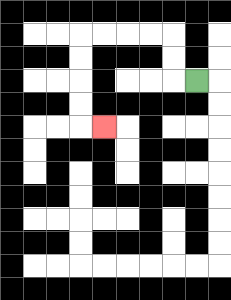{'start': '[8, 3]', 'end': '[4, 5]', 'path_directions': 'L,U,U,L,L,L,L,D,D,D,D,R', 'path_coordinates': '[[8, 3], [7, 3], [7, 2], [7, 1], [6, 1], [5, 1], [4, 1], [3, 1], [3, 2], [3, 3], [3, 4], [3, 5], [4, 5]]'}